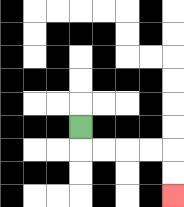{'start': '[3, 5]', 'end': '[7, 8]', 'path_directions': 'D,R,R,R,R,D,D', 'path_coordinates': '[[3, 5], [3, 6], [4, 6], [5, 6], [6, 6], [7, 6], [7, 7], [7, 8]]'}